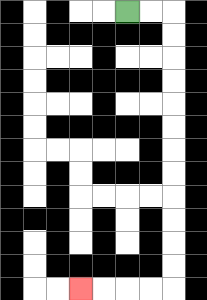{'start': '[5, 0]', 'end': '[3, 12]', 'path_directions': 'R,R,D,D,D,D,D,D,D,D,D,D,D,D,L,L,L,L', 'path_coordinates': '[[5, 0], [6, 0], [7, 0], [7, 1], [7, 2], [7, 3], [7, 4], [7, 5], [7, 6], [7, 7], [7, 8], [7, 9], [7, 10], [7, 11], [7, 12], [6, 12], [5, 12], [4, 12], [3, 12]]'}